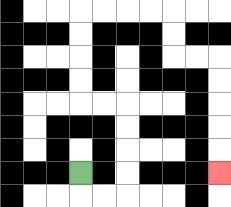{'start': '[3, 7]', 'end': '[9, 7]', 'path_directions': 'D,R,R,U,U,U,U,L,L,U,U,U,U,R,R,R,R,D,D,R,R,D,D,D,D,D', 'path_coordinates': '[[3, 7], [3, 8], [4, 8], [5, 8], [5, 7], [5, 6], [5, 5], [5, 4], [4, 4], [3, 4], [3, 3], [3, 2], [3, 1], [3, 0], [4, 0], [5, 0], [6, 0], [7, 0], [7, 1], [7, 2], [8, 2], [9, 2], [9, 3], [9, 4], [9, 5], [9, 6], [9, 7]]'}